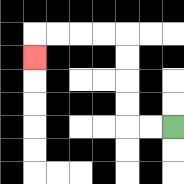{'start': '[7, 5]', 'end': '[1, 2]', 'path_directions': 'L,L,U,U,U,U,L,L,L,L,D', 'path_coordinates': '[[7, 5], [6, 5], [5, 5], [5, 4], [5, 3], [5, 2], [5, 1], [4, 1], [3, 1], [2, 1], [1, 1], [1, 2]]'}